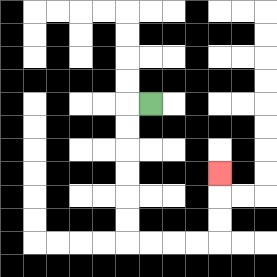{'start': '[6, 4]', 'end': '[9, 7]', 'path_directions': 'L,D,D,D,D,D,D,R,R,R,R,U,U,U', 'path_coordinates': '[[6, 4], [5, 4], [5, 5], [5, 6], [5, 7], [5, 8], [5, 9], [5, 10], [6, 10], [7, 10], [8, 10], [9, 10], [9, 9], [9, 8], [9, 7]]'}